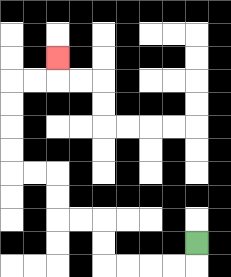{'start': '[8, 10]', 'end': '[2, 2]', 'path_directions': 'D,L,L,L,L,U,U,L,L,U,U,L,L,U,U,U,U,R,R,U', 'path_coordinates': '[[8, 10], [8, 11], [7, 11], [6, 11], [5, 11], [4, 11], [4, 10], [4, 9], [3, 9], [2, 9], [2, 8], [2, 7], [1, 7], [0, 7], [0, 6], [0, 5], [0, 4], [0, 3], [1, 3], [2, 3], [2, 2]]'}